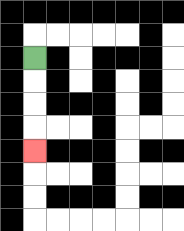{'start': '[1, 2]', 'end': '[1, 6]', 'path_directions': 'D,D,D,D', 'path_coordinates': '[[1, 2], [1, 3], [1, 4], [1, 5], [1, 6]]'}